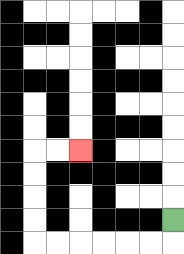{'start': '[7, 9]', 'end': '[3, 6]', 'path_directions': 'D,L,L,L,L,L,L,U,U,U,U,R,R', 'path_coordinates': '[[7, 9], [7, 10], [6, 10], [5, 10], [4, 10], [3, 10], [2, 10], [1, 10], [1, 9], [1, 8], [1, 7], [1, 6], [2, 6], [3, 6]]'}